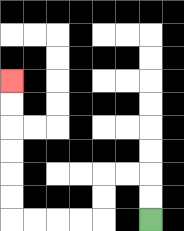{'start': '[6, 9]', 'end': '[0, 3]', 'path_directions': 'U,U,L,L,D,D,L,L,L,L,U,U,U,U,U,U', 'path_coordinates': '[[6, 9], [6, 8], [6, 7], [5, 7], [4, 7], [4, 8], [4, 9], [3, 9], [2, 9], [1, 9], [0, 9], [0, 8], [0, 7], [0, 6], [0, 5], [0, 4], [0, 3]]'}